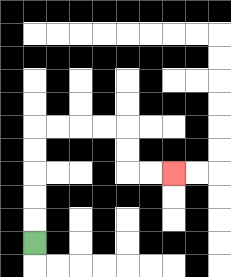{'start': '[1, 10]', 'end': '[7, 7]', 'path_directions': 'U,U,U,U,U,R,R,R,R,D,D,R,R', 'path_coordinates': '[[1, 10], [1, 9], [1, 8], [1, 7], [1, 6], [1, 5], [2, 5], [3, 5], [4, 5], [5, 5], [5, 6], [5, 7], [6, 7], [7, 7]]'}